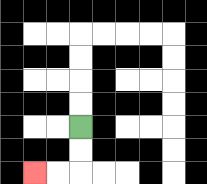{'start': '[3, 5]', 'end': '[1, 7]', 'path_directions': 'D,D,L,L', 'path_coordinates': '[[3, 5], [3, 6], [3, 7], [2, 7], [1, 7]]'}